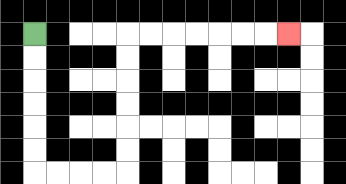{'start': '[1, 1]', 'end': '[12, 1]', 'path_directions': 'D,D,D,D,D,D,R,R,R,R,U,U,U,U,U,U,R,R,R,R,R,R,R', 'path_coordinates': '[[1, 1], [1, 2], [1, 3], [1, 4], [1, 5], [1, 6], [1, 7], [2, 7], [3, 7], [4, 7], [5, 7], [5, 6], [5, 5], [5, 4], [5, 3], [5, 2], [5, 1], [6, 1], [7, 1], [8, 1], [9, 1], [10, 1], [11, 1], [12, 1]]'}